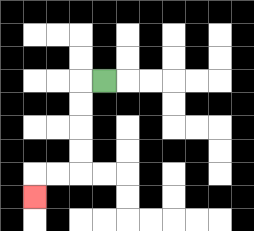{'start': '[4, 3]', 'end': '[1, 8]', 'path_directions': 'L,D,D,D,D,L,L,D', 'path_coordinates': '[[4, 3], [3, 3], [3, 4], [3, 5], [3, 6], [3, 7], [2, 7], [1, 7], [1, 8]]'}